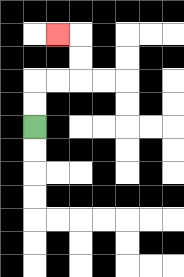{'start': '[1, 5]', 'end': '[2, 1]', 'path_directions': 'U,U,R,R,U,U,L', 'path_coordinates': '[[1, 5], [1, 4], [1, 3], [2, 3], [3, 3], [3, 2], [3, 1], [2, 1]]'}